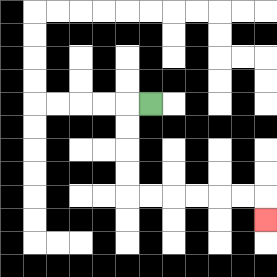{'start': '[6, 4]', 'end': '[11, 9]', 'path_directions': 'L,D,D,D,D,R,R,R,R,R,R,D', 'path_coordinates': '[[6, 4], [5, 4], [5, 5], [5, 6], [5, 7], [5, 8], [6, 8], [7, 8], [8, 8], [9, 8], [10, 8], [11, 8], [11, 9]]'}